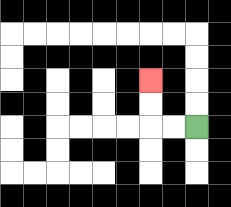{'start': '[8, 5]', 'end': '[6, 3]', 'path_directions': 'L,L,U,U', 'path_coordinates': '[[8, 5], [7, 5], [6, 5], [6, 4], [6, 3]]'}